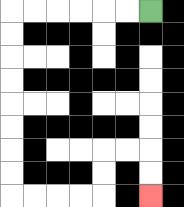{'start': '[6, 0]', 'end': '[6, 8]', 'path_directions': 'L,L,L,L,L,L,D,D,D,D,D,D,D,D,R,R,R,R,U,U,R,R,D,D', 'path_coordinates': '[[6, 0], [5, 0], [4, 0], [3, 0], [2, 0], [1, 0], [0, 0], [0, 1], [0, 2], [0, 3], [0, 4], [0, 5], [0, 6], [0, 7], [0, 8], [1, 8], [2, 8], [3, 8], [4, 8], [4, 7], [4, 6], [5, 6], [6, 6], [6, 7], [6, 8]]'}